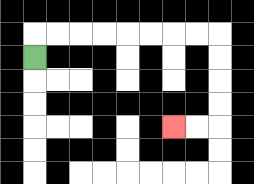{'start': '[1, 2]', 'end': '[7, 5]', 'path_directions': 'U,R,R,R,R,R,R,R,R,D,D,D,D,L,L', 'path_coordinates': '[[1, 2], [1, 1], [2, 1], [3, 1], [4, 1], [5, 1], [6, 1], [7, 1], [8, 1], [9, 1], [9, 2], [9, 3], [9, 4], [9, 5], [8, 5], [7, 5]]'}